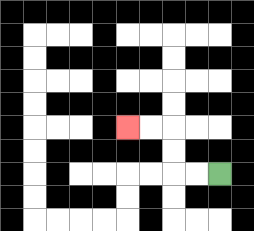{'start': '[9, 7]', 'end': '[5, 5]', 'path_directions': 'L,L,U,U,L,L', 'path_coordinates': '[[9, 7], [8, 7], [7, 7], [7, 6], [7, 5], [6, 5], [5, 5]]'}